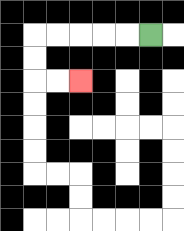{'start': '[6, 1]', 'end': '[3, 3]', 'path_directions': 'L,L,L,L,L,D,D,R,R', 'path_coordinates': '[[6, 1], [5, 1], [4, 1], [3, 1], [2, 1], [1, 1], [1, 2], [1, 3], [2, 3], [3, 3]]'}